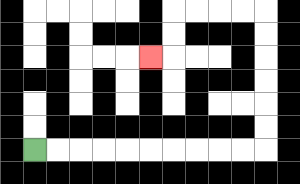{'start': '[1, 6]', 'end': '[6, 2]', 'path_directions': 'R,R,R,R,R,R,R,R,R,R,U,U,U,U,U,U,L,L,L,L,D,D,L', 'path_coordinates': '[[1, 6], [2, 6], [3, 6], [4, 6], [5, 6], [6, 6], [7, 6], [8, 6], [9, 6], [10, 6], [11, 6], [11, 5], [11, 4], [11, 3], [11, 2], [11, 1], [11, 0], [10, 0], [9, 0], [8, 0], [7, 0], [7, 1], [7, 2], [6, 2]]'}